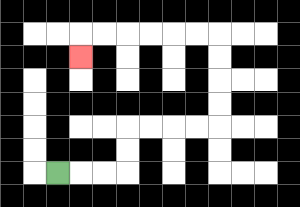{'start': '[2, 7]', 'end': '[3, 2]', 'path_directions': 'R,R,R,U,U,R,R,R,R,U,U,U,U,L,L,L,L,L,L,D', 'path_coordinates': '[[2, 7], [3, 7], [4, 7], [5, 7], [5, 6], [5, 5], [6, 5], [7, 5], [8, 5], [9, 5], [9, 4], [9, 3], [9, 2], [9, 1], [8, 1], [7, 1], [6, 1], [5, 1], [4, 1], [3, 1], [3, 2]]'}